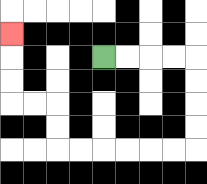{'start': '[4, 2]', 'end': '[0, 1]', 'path_directions': 'R,R,R,R,D,D,D,D,L,L,L,L,L,L,U,U,L,L,U,U,U', 'path_coordinates': '[[4, 2], [5, 2], [6, 2], [7, 2], [8, 2], [8, 3], [8, 4], [8, 5], [8, 6], [7, 6], [6, 6], [5, 6], [4, 6], [3, 6], [2, 6], [2, 5], [2, 4], [1, 4], [0, 4], [0, 3], [0, 2], [0, 1]]'}